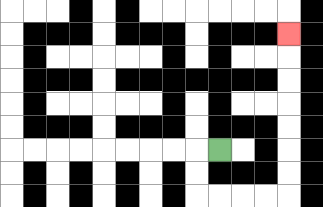{'start': '[9, 6]', 'end': '[12, 1]', 'path_directions': 'L,D,D,R,R,R,R,U,U,U,U,U,U,U', 'path_coordinates': '[[9, 6], [8, 6], [8, 7], [8, 8], [9, 8], [10, 8], [11, 8], [12, 8], [12, 7], [12, 6], [12, 5], [12, 4], [12, 3], [12, 2], [12, 1]]'}